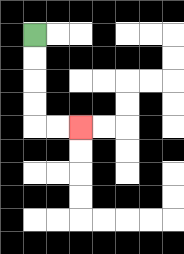{'start': '[1, 1]', 'end': '[3, 5]', 'path_directions': 'D,D,D,D,R,R', 'path_coordinates': '[[1, 1], [1, 2], [1, 3], [1, 4], [1, 5], [2, 5], [3, 5]]'}